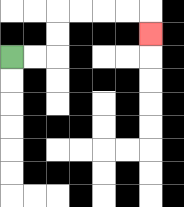{'start': '[0, 2]', 'end': '[6, 1]', 'path_directions': 'R,R,U,U,R,R,R,R,D', 'path_coordinates': '[[0, 2], [1, 2], [2, 2], [2, 1], [2, 0], [3, 0], [4, 0], [5, 0], [6, 0], [6, 1]]'}